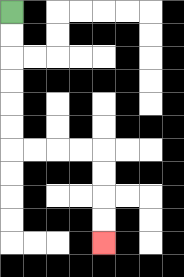{'start': '[0, 0]', 'end': '[4, 10]', 'path_directions': 'D,D,D,D,D,D,R,R,R,R,D,D,D,D', 'path_coordinates': '[[0, 0], [0, 1], [0, 2], [0, 3], [0, 4], [0, 5], [0, 6], [1, 6], [2, 6], [3, 6], [4, 6], [4, 7], [4, 8], [4, 9], [4, 10]]'}